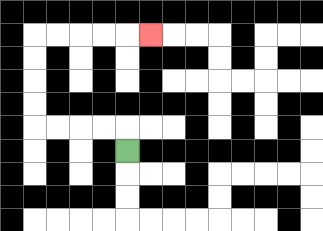{'start': '[5, 6]', 'end': '[6, 1]', 'path_directions': 'U,L,L,L,L,U,U,U,U,R,R,R,R,R', 'path_coordinates': '[[5, 6], [5, 5], [4, 5], [3, 5], [2, 5], [1, 5], [1, 4], [1, 3], [1, 2], [1, 1], [2, 1], [3, 1], [4, 1], [5, 1], [6, 1]]'}